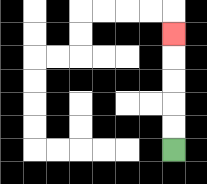{'start': '[7, 6]', 'end': '[7, 1]', 'path_directions': 'U,U,U,U,U', 'path_coordinates': '[[7, 6], [7, 5], [7, 4], [7, 3], [7, 2], [7, 1]]'}